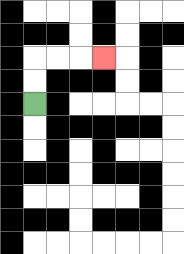{'start': '[1, 4]', 'end': '[4, 2]', 'path_directions': 'U,U,R,R,R', 'path_coordinates': '[[1, 4], [1, 3], [1, 2], [2, 2], [3, 2], [4, 2]]'}